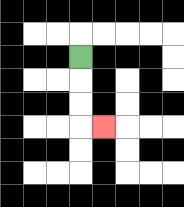{'start': '[3, 2]', 'end': '[4, 5]', 'path_directions': 'D,D,D,R', 'path_coordinates': '[[3, 2], [3, 3], [3, 4], [3, 5], [4, 5]]'}